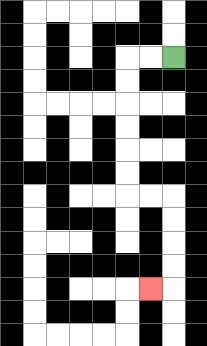{'start': '[7, 2]', 'end': '[6, 12]', 'path_directions': 'L,L,D,D,D,D,D,D,R,R,D,D,D,D,L', 'path_coordinates': '[[7, 2], [6, 2], [5, 2], [5, 3], [5, 4], [5, 5], [5, 6], [5, 7], [5, 8], [6, 8], [7, 8], [7, 9], [7, 10], [7, 11], [7, 12], [6, 12]]'}